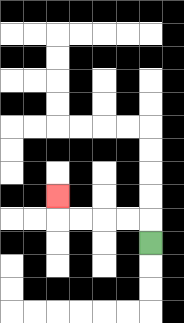{'start': '[6, 10]', 'end': '[2, 8]', 'path_directions': 'U,L,L,L,L,U', 'path_coordinates': '[[6, 10], [6, 9], [5, 9], [4, 9], [3, 9], [2, 9], [2, 8]]'}